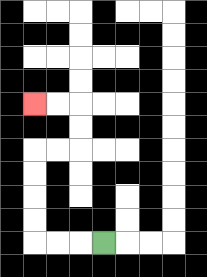{'start': '[4, 10]', 'end': '[1, 4]', 'path_directions': 'L,L,L,U,U,U,U,R,R,U,U,L,L', 'path_coordinates': '[[4, 10], [3, 10], [2, 10], [1, 10], [1, 9], [1, 8], [1, 7], [1, 6], [2, 6], [3, 6], [3, 5], [3, 4], [2, 4], [1, 4]]'}